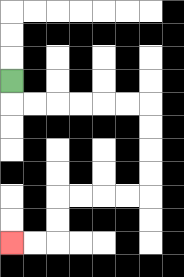{'start': '[0, 3]', 'end': '[0, 10]', 'path_directions': 'D,R,R,R,R,R,R,D,D,D,D,L,L,L,L,D,D,L,L', 'path_coordinates': '[[0, 3], [0, 4], [1, 4], [2, 4], [3, 4], [4, 4], [5, 4], [6, 4], [6, 5], [6, 6], [6, 7], [6, 8], [5, 8], [4, 8], [3, 8], [2, 8], [2, 9], [2, 10], [1, 10], [0, 10]]'}